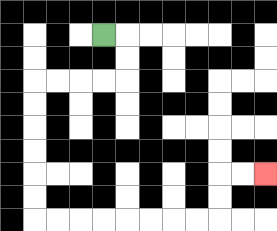{'start': '[4, 1]', 'end': '[11, 7]', 'path_directions': 'R,D,D,L,L,L,L,D,D,D,D,D,D,R,R,R,R,R,R,R,R,U,U,R,R', 'path_coordinates': '[[4, 1], [5, 1], [5, 2], [5, 3], [4, 3], [3, 3], [2, 3], [1, 3], [1, 4], [1, 5], [1, 6], [1, 7], [1, 8], [1, 9], [2, 9], [3, 9], [4, 9], [5, 9], [6, 9], [7, 9], [8, 9], [9, 9], [9, 8], [9, 7], [10, 7], [11, 7]]'}